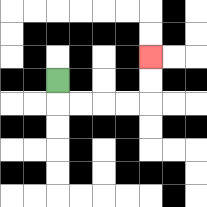{'start': '[2, 3]', 'end': '[6, 2]', 'path_directions': 'D,R,R,R,R,U,U', 'path_coordinates': '[[2, 3], [2, 4], [3, 4], [4, 4], [5, 4], [6, 4], [6, 3], [6, 2]]'}